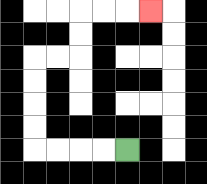{'start': '[5, 6]', 'end': '[6, 0]', 'path_directions': 'L,L,L,L,U,U,U,U,R,R,U,U,R,R,R', 'path_coordinates': '[[5, 6], [4, 6], [3, 6], [2, 6], [1, 6], [1, 5], [1, 4], [1, 3], [1, 2], [2, 2], [3, 2], [3, 1], [3, 0], [4, 0], [5, 0], [6, 0]]'}